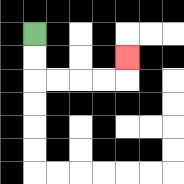{'start': '[1, 1]', 'end': '[5, 2]', 'path_directions': 'D,D,R,R,R,R,U', 'path_coordinates': '[[1, 1], [1, 2], [1, 3], [2, 3], [3, 3], [4, 3], [5, 3], [5, 2]]'}